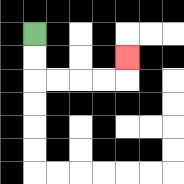{'start': '[1, 1]', 'end': '[5, 2]', 'path_directions': 'D,D,R,R,R,R,U', 'path_coordinates': '[[1, 1], [1, 2], [1, 3], [2, 3], [3, 3], [4, 3], [5, 3], [5, 2]]'}